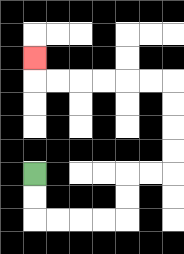{'start': '[1, 7]', 'end': '[1, 2]', 'path_directions': 'D,D,R,R,R,R,U,U,R,R,U,U,U,U,L,L,L,L,L,L,U', 'path_coordinates': '[[1, 7], [1, 8], [1, 9], [2, 9], [3, 9], [4, 9], [5, 9], [5, 8], [5, 7], [6, 7], [7, 7], [7, 6], [7, 5], [7, 4], [7, 3], [6, 3], [5, 3], [4, 3], [3, 3], [2, 3], [1, 3], [1, 2]]'}